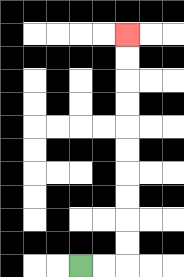{'start': '[3, 11]', 'end': '[5, 1]', 'path_directions': 'R,R,U,U,U,U,U,U,U,U,U,U', 'path_coordinates': '[[3, 11], [4, 11], [5, 11], [5, 10], [5, 9], [5, 8], [5, 7], [5, 6], [5, 5], [5, 4], [5, 3], [5, 2], [5, 1]]'}